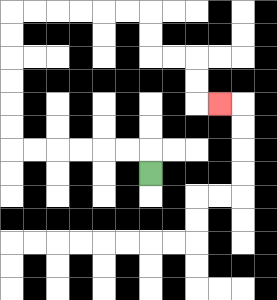{'start': '[6, 7]', 'end': '[9, 4]', 'path_directions': 'U,L,L,L,L,L,L,U,U,U,U,U,U,R,R,R,R,R,R,D,D,R,R,D,D,R', 'path_coordinates': '[[6, 7], [6, 6], [5, 6], [4, 6], [3, 6], [2, 6], [1, 6], [0, 6], [0, 5], [0, 4], [0, 3], [0, 2], [0, 1], [0, 0], [1, 0], [2, 0], [3, 0], [4, 0], [5, 0], [6, 0], [6, 1], [6, 2], [7, 2], [8, 2], [8, 3], [8, 4], [9, 4]]'}